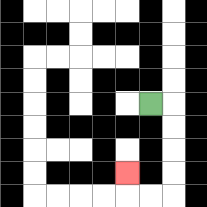{'start': '[6, 4]', 'end': '[5, 7]', 'path_directions': 'R,D,D,D,D,L,L,U', 'path_coordinates': '[[6, 4], [7, 4], [7, 5], [7, 6], [7, 7], [7, 8], [6, 8], [5, 8], [5, 7]]'}